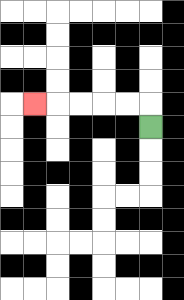{'start': '[6, 5]', 'end': '[1, 4]', 'path_directions': 'U,L,L,L,L,L', 'path_coordinates': '[[6, 5], [6, 4], [5, 4], [4, 4], [3, 4], [2, 4], [1, 4]]'}